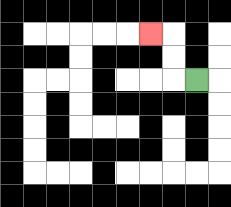{'start': '[8, 3]', 'end': '[6, 1]', 'path_directions': 'L,U,U,L', 'path_coordinates': '[[8, 3], [7, 3], [7, 2], [7, 1], [6, 1]]'}